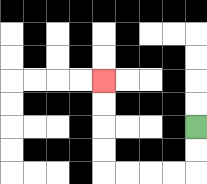{'start': '[8, 5]', 'end': '[4, 3]', 'path_directions': 'D,D,L,L,L,L,U,U,U,U', 'path_coordinates': '[[8, 5], [8, 6], [8, 7], [7, 7], [6, 7], [5, 7], [4, 7], [4, 6], [4, 5], [4, 4], [4, 3]]'}